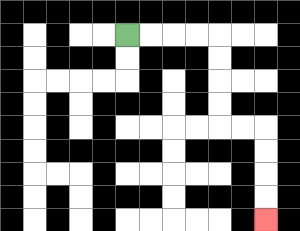{'start': '[5, 1]', 'end': '[11, 9]', 'path_directions': 'R,R,R,R,D,D,D,D,R,R,D,D,D,D', 'path_coordinates': '[[5, 1], [6, 1], [7, 1], [8, 1], [9, 1], [9, 2], [9, 3], [9, 4], [9, 5], [10, 5], [11, 5], [11, 6], [11, 7], [11, 8], [11, 9]]'}